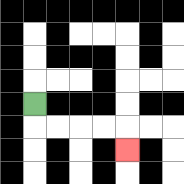{'start': '[1, 4]', 'end': '[5, 6]', 'path_directions': 'D,R,R,R,R,D', 'path_coordinates': '[[1, 4], [1, 5], [2, 5], [3, 5], [4, 5], [5, 5], [5, 6]]'}